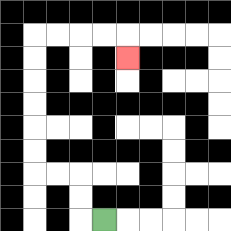{'start': '[4, 9]', 'end': '[5, 2]', 'path_directions': 'L,U,U,L,L,U,U,U,U,U,U,R,R,R,R,D', 'path_coordinates': '[[4, 9], [3, 9], [3, 8], [3, 7], [2, 7], [1, 7], [1, 6], [1, 5], [1, 4], [1, 3], [1, 2], [1, 1], [2, 1], [3, 1], [4, 1], [5, 1], [5, 2]]'}